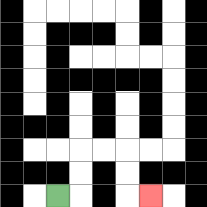{'start': '[2, 8]', 'end': '[6, 8]', 'path_directions': 'R,U,U,R,R,D,D,R', 'path_coordinates': '[[2, 8], [3, 8], [3, 7], [3, 6], [4, 6], [5, 6], [5, 7], [5, 8], [6, 8]]'}